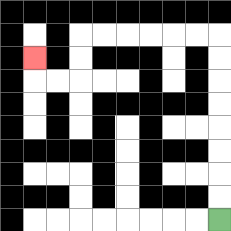{'start': '[9, 9]', 'end': '[1, 2]', 'path_directions': 'U,U,U,U,U,U,U,U,L,L,L,L,L,L,D,D,L,L,U', 'path_coordinates': '[[9, 9], [9, 8], [9, 7], [9, 6], [9, 5], [9, 4], [9, 3], [9, 2], [9, 1], [8, 1], [7, 1], [6, 1], [5, 1], [4, 1], [3, 1], [3, 2], [3, 3], [2, 3], [1, 3], [1, 2]]'}